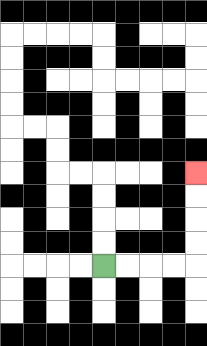{'start': '[4, 11]', 'end': '[8, 7]', 'path_directions': 'R,R,R,R,U,U,U,U', 'path_coordinates': '[[4, 11], [5, 11], [6, 11], [7, 11], [8, 11], [8, 10], [8, 9], [8, 8], [8, 7]]'}